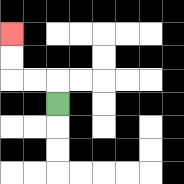{'start': '[2, 4]', 'end': '[0, 1]', 'path_directions': 'U,L,L,U,U', 'path_coordinates': '[[2, 4], [2, 3], [1, 3], [0, 3], [0, 2], [0, 1]]'}